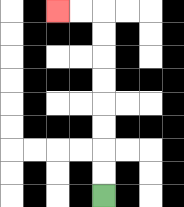{'start': '[4, 8]', 'end': '[2, 0]', 'path_directions': 'U,U,U,U,U,U,U,U,L,L', 'path_coordinates': '[[4, 8], [4, 7], [4, 6], [4, 5], [4, 4], [4, 3], [4, 2], [4, 1], [4, 0], [3, 0], [2, 0]]'}